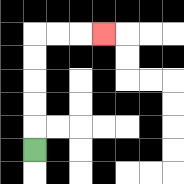{'start': '[1, 6]', 'end': '[4, 1]', 'path_directions': 'U,U,U,U,U,R,R,R', 'path_coordinates': '[[1, 6], [1, 5], [1, 4], [1, 3], [1, 2], [1, 1], [2, 1], [3, 1], [4, 1]]'}